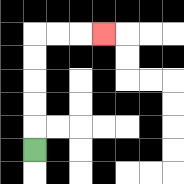{'start': '[1, 6]', 'end': '[4, 1]', 'path_directions': 'U,U,U,U,U,R,R,R', 'path_coordinates': '[[1, 6], [1, 5], [1, 4], [1, 3], [1, 2], [1, 1], [2, 1], [3, 1], [4, 1]]'}